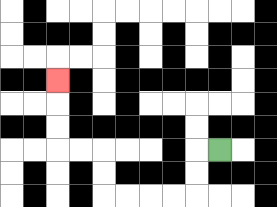{'start': '[9, 6]', 'end': '[2, 3]', 'path_directions': 'L,D,D,L,L,L,L,U,U,L,L,U,U,U', 'path_coordinates': '[[9, 6], [8, 6], [8, 7], [8, 8], [7, 8], [6, 8], [5, 8], [4, 8], [4, 7], [4, 6], [3, 6], [2, 6], [2, 5], [2, 4], [2, 3]]'}